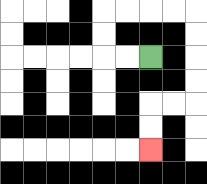{'start': '[6, 2]', 'end': '[6, 6]', 'path_directions': 'L,L,U,U,R,R,R,R,D,D,D,D,L,L,D,D', 'path_coordinates': '[[6, 2], [5, 2], [4, 2], [4, 1], [4, 0], [5, 0], [6, 0], [7, 0], [8, 0], [8, 1], [8, 2], [8, 3], [8, 4], [7, 4], [6, 4], [6, 5], [6, 6]]'}